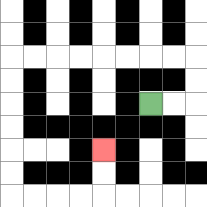{'start': '[6, 4]', 'end': '[4, 6]', 'path_directions': 'R,R,U,U,L,L,L,L,L,L,L,L,D,D,D,D,D,D,R,R,R,R,U,U', 'path_coordinates': '[[6, 4], [7, 4], [8, 4], [8, 3], [8, 2], [7, 2], [6, 2], [5, 2], [4, 2], [3, 2], [2, 2], [1, 2], [0, 2], [0, 3], [0, 4], [0, 5], [0, 6], [0, 7], [0, 8], [1, 8], [2, 8], [3, 8], [4, 8], [4, 7], [4, 6]]'}